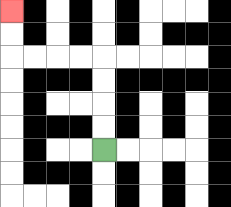{'start': '[4, 6]', 'end': '[0, 0]', 'path_directions': 'U,U,U,U,L,L,L,L,U,U', 'path_coordinates': '[[4, 6], [4, 5], [4, 4], [4, 3], [4, 2], [3, 2], [2, 2], [1, 2], [0, 2], [0, 1], [0, 0]]'}